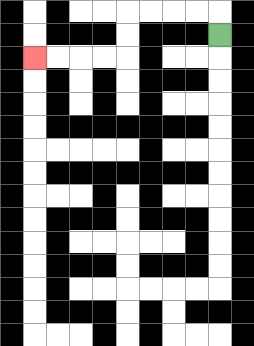{'start': '[9, 1]', 'end': '[1, 2]', 'path_directions': 'U,L,L,L,L,D,D,L,L,L,L', 'path_coordinates': '[[9, 1], [9, 0], [8, 0], [7, 0], [6, 0], [5, 0], [5, 1], [5, 2], [4, 2], [3, 2], [2, 2], [1, 2]]'}